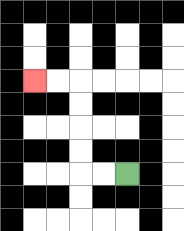{'start': '[5, 7]', 'end': '[1, 3]', 'path_directions': 'L,L,U,U,U,U,L,L', 'path_coordinates': '[[5, 7], [4, 7], [3, 7], [3, 6], [3, 5], [3, 4], [3, 3], [2, 3], [1, 3]]'}